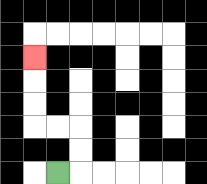{'start': '[2, 7]', 'end': '[1, 2]', 'path_directions': 'R,U,U,L,L,U,U,U', 'path_coordinates': '[[2, 7], [3, 7], [3, 6], [3, 5], [2, 5], [1, 5], [1, 4], [1, 3], [1, 2]]'}